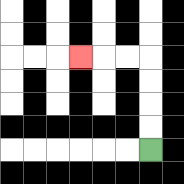{'start': '[6, 6]', 'end': '[3, 2]', 'path_directions': 'U,U,U,U,L,L,L', 'path_coordinates': '[[6, 6], [6, 5], [6, 4], [6, 3], [6, 2], [5, 2], [4, 2], [3, 2]]'}